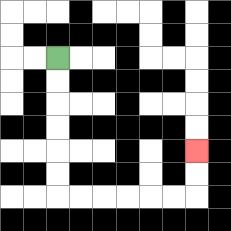{'start': '[2, 2]', 'end': '[8, 6]', 'path_directions': 'D,D,D,D,D,D,R,R,R,R,R,R,U,U', 'path_coordinates': '[[2, 2], [2, 3], [2, 4], [2, 5], [2, 6], [2, 7], [2, 8], [3, 8], [4, 8], [5, 8], [6, 8], [7, 8], [8, 8], [8, 7], [8, 6]]'}